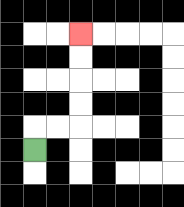{'start': '[1, 6]', 'end': '[3, 1]', 'path_directions': 'U,R,R,U,U,U,U', 'path_coordinates': '[[1, 6], [1, 5], [2, 5], [3, 5], [3, 4], [3, 3], [3, 2], [3, 1]]'}